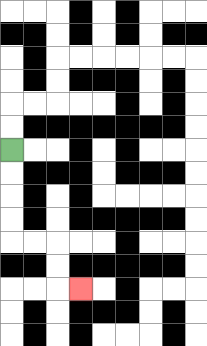{'start': '[0, 6]', 'end': '[3, 12]', 'path_directions': 'D,D,D,D,R,R,D,D,R', 'path_coordinates': '[[0, 6], [0, 7], [0, 8], [0, 9], [0, 10], [1, 10], [2, 10], [2, 11], [2, 12], [3, 12]]'}